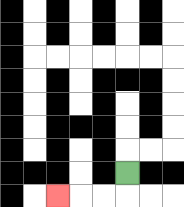{'start': '[5, 7]', 'end': '[2, 8]', 'path_directions': 'D,L,L,L', 'path_coordinates': '[[5, 7], [5, 8], [4, 8], [3, 8], [2, 8]]'}